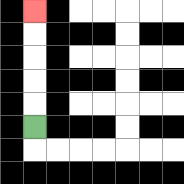{'start': '[1, 5]', 'end': '[1, 0]', 'path_directions': 'U,U,U,U,U', 'path_coordinates': '[[1, 5], [1, 4], [1, 3], [1, 2], [1, 1], [1, 0]]'}